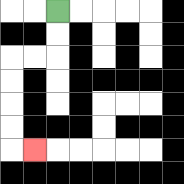{'start': '[2, 0]', 'end': '[1, 6]', 'path_directions': 'D,D,L,L,D,D,D,D,R', 'path_coordinates': '[[2, 0], [2, 1], [2, 2], [1, 2], [0, 2], [0, 3], [0, 4], [0, 5], [0, 6], [1, 6]]'}